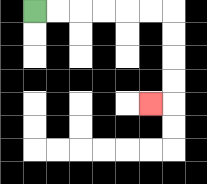{'start': '[1, 0]', 'end': '[6, 4]', 'path_directions': 'R,R,R,R,R,R,D,D,D,D,L', 'path_coordinates': '[[1, 0], [2, 0], [3, 0], [4, 0], [5, 0], [6, 0], [7, 0], [7, 1], [7, 2], [7, 3], [7, 4], [6, 4]]'}